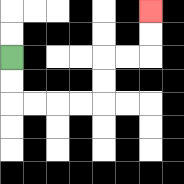{'start': '[0, 2]', 'end': '[6, 0]', 'path_directions': 'D,D,R,R,R,R,U,U,R,R,U,U', 'path_coordinates': '[[0, 2], [0, 3], [0, 4], [1, 4], [2, 4], [3, 4], [4, 4], [4, 3], [4, 2], [5, 2], [6, 2], [6, 1], [6, 0]]'}